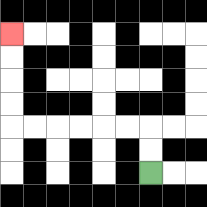{'start': '[6, 7]', 'end': '[0, 1]', 'path_directions': 'U,U,L,L,L,L,L,L,U,U,U,U', 'path_coordinates': '[[6, 7], [6, 6], [6, 5], [5, 5], [4, 5], [3, 5], [2, 5], [1, 5], [0, 5], [0, 4], [0, 3], [0, 2], [0, 1]]'}